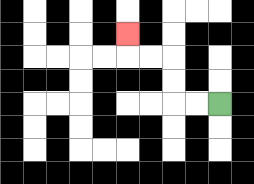{'start': '[9, 4]', 'end': '[5, 1]', 'path_directions': 'L,L,U,U,L,L,U', 'path_coordinates': '[[9, 4], [8, 4], [7, 4], [7, 3], [7, 2], [6, 2], [5, 2], [5, 1]]'}